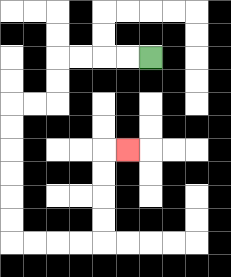{'start': '[6, 2]', 'end': '[5, 6]', 'path_directions': 'L,L,L,L,D,D,L,L,D,D,D,D,D,D,R,R,R,R,U,U,U,U,R', 'path_coordinates': '[[6, 2], [5, 2], [4, 2], [3, 2], [2, 2], [2, 3], [2, 4], [1, 4], [0, 4], [0, 5], [0, 6], [0, 7], [0, 8], [0, 9], [0, 10], [1, 10], [2, 10], [3, 10], [4, 10], [4, 9], [4, 8], [4, 7], [4, 6], [5, 6]]'}